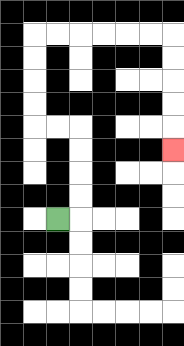{'start': '[2, 9]', 'end': '[7, 6]', 'path_directions': 'R,U,U,U,U,L,L,U,U,U,U,R,R,R,R,R,R,D,D,D,D,D', 'path_coordinates': '[[2, 9], [3, 9], [3, 8], [3, 7], [3, 6], [3, 5], [2, 5], [1, 5], [1, 4], [1, 3], [1, 2], [1, 1], [2, 1], [3, 1], [4, 1], [5, 1], [6, 1], [7, 1], [7, 2], [7, 3], [7, 4], [7, 5], [7, 6]]'}